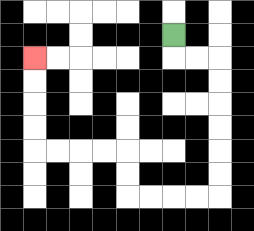{'start': '[7, 1]', 'end': '[1, 2]', 'path_directions': 'D,R,R,D,D,D,D,D,D,L,L,L,L,U,U,L,L,L,L,U,U,U,U', 'path_coordinates': '[[7, 1], [7, 2], [8, 2], [9, 2], [9, 3], [9, 4], [9, 5], [9, 6], [9, 7], [9, 8], [8, 8], [7, 8], [6, 8], [5, 8], [5, 7], [5, 6], [4, 6], [3, 6], [2, 6], [1, 6], [1, 5], [1, 4], [1, 3], [1, 2]]'}